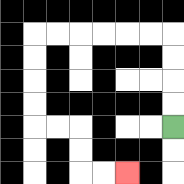{'start': '[7, 5]', 'end': '[5, 7]', 'path_directions': 'U,U,U,U,L,L,L,L,L,L,D,D,D,D,R,R,D,D,R,R', 'path_coordinates': '[[7, 5], [7, 4], [7, 3], [7, 2], [7, 1], [6, 1], [5, 1], [4, 1], [3, 1], [2, 1], [1, 1], [1, 2], [1, 3], [1, 4], [1, 5], [2, 5], [3, 5], [3, 6], [3, 7], [4, 7], [5, 7]]'}